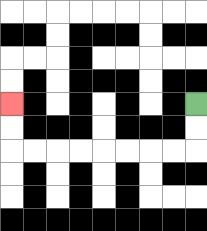{'start': '[8, 4]', 'end': '[0, 4]', 'path_directions': 'D,D,L,L,L,L,L,L,L,L,U,U', 'path_coordinates': '[[8, 4], [8, 5], [8, 6], [7, 6], [6, 6], [5, 6], [4, 6], [3, 6], [2, 6], [1, 6], [0, 6], [0, 5], [0, 4]]'}